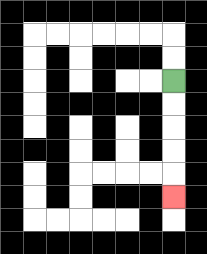{'start': '[7, 3]', 'end': '[7, 8]', 'path_directions': 'D,D,D,D,D', 'path_coordinates': '[[7, 3], [7, 4], [7, 5], [7, 6], [7, 7], [7, 8]]'}